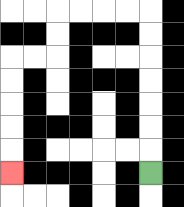{'start': '[6, 7]', 'end': '[0, 7]', 'path_directions': 'U,U,U,U,U,U,U,L,L,L,L,D,D,L,L,D,D,D,D,D', 'path_coordinates': '[[6, 7], [6, 6], [6, 5], [6, 4], [6, 3], [6, 2], [6, 1], [6, 0], [5, 0], [4, 0], [3, 0], [2, 0], [2, 1], [2, 2], [1, 2], [0, 2], [0, 3], [0, 4], [0, 5], [0, 6], [0, 7]]'}